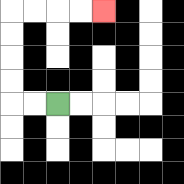{'start': '[2, 4]', 'end': '[4, 0]', 'path_directions': 'L,L,U,U,U,U,R,R,R,R', 'path_coordinates': '[[2, 4], [1, 4], [0, 4], [0, 3], [0, 2], [0, 1], [0, 0], [1, 0], [2, 0], [3, 0], [4, 0]]'}